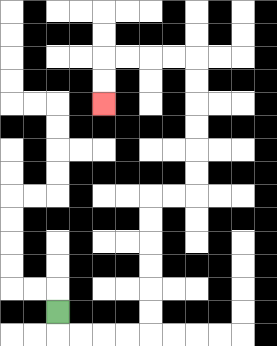{'start': '[2, 13]', 'end': '[4, 4]', 'path_directions': 'D,R,R,R,R,U,U,U,U,U,U,R,R,U,U,U,U,U,U,L,L,L,L,D,D', 'path_coordinates': '[[2, 13], [2, 14], [3, 14], [4, 14], [5, 14], [6, 14], [6, 13], [6, 12], [6, 11], [6, 10], [6, 9], [6, 8], [7, 8], [8, 8], [8, 7], [8, 6], [8, 5], [8, 4], [8, 3], [8, 2], [7, 2], [6, 2], [5, 2], [4, 2], [4, 3], [4, 4]]'}